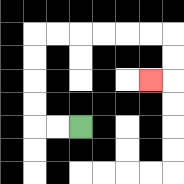{'start': '[3, 5]', 'end': '[6, 3]', 'path_directions': 'L,L,U,U,U,U,R,R,R,R,R,R,D,D,L', 'path_coordinates': '[[3, 5], [2, 5], [1, 5], [1, 4], [1, 3], [1, 2], [1, 1], [2, 1], [3, 1], [4, 1], [5, 1], [6, 1], [7, 1], [7, 2], [7, 3], [6, 3]]'}